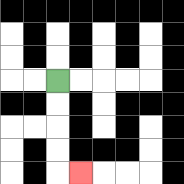{'start': '[2, 3]', 'end': '[3, 7]', 'path_directions': 'D,D,D,D,R', 'path_coordinates': '[[2, 3], [2, 4], [2, 5], [2, 6], [2, 7], [3, 7]]'}